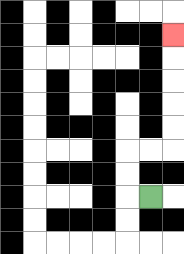{'start': '[6, 8]', 'end': '[7, 1]', 'path_directions': 'L,U,U,R,R,U,U,U,U,U', 'path_coordinates': '[[6, 8], [5, 8], [5, 7], [5, 6], [6, 6], [7, 6], [7, 5], [7, 4], [7, 3], [7, 2], [7, 1]]'}